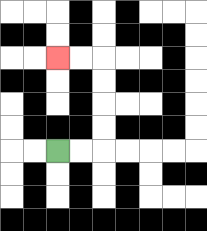{'start': '[2, 6]', 'end': '[2, 2]', 'path_directions': 'R,R,U,U,U,U,L,L', 'path_coordinates': '[[2, 6], [3, 6], [4, 6], [4, 5], [4, 4], [4, 3], [4, 2], [3, 2], [2, 2]]'}